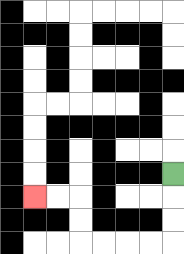{'start': '[7, 7]', 'end': '[1, 8]', 'path_directions': 'D,D,D,L,L,L,L,U,U,L,L', 'path_coordinates': '[[7, 7], [7, 8], [7, 9], [7, 10], [6, 10], [5, 10], [4, 10], [3, 10], [3, 9], [3, 8], [2, 8], [1, 8]]'}